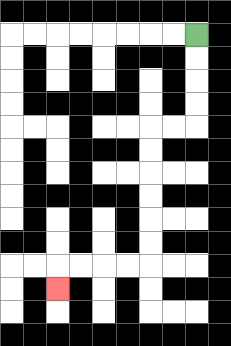{'start': '[8, 1]', 'end': '[2, 12]', 'path_directions': 'D,D,D,D,L,L,D,D,D,D,D,D,L,L,L,L,D', 'path_coordinates': '[[8, 1], [8, 2], [8, 3], [8, 4], [8, 5], [7, 5], [6, 5], [6, 6], [6, 7], [6, 8], [6, 9], [6, 10], [6, 11], [5, 11], [4, 11], [3, 11], [2, 11], [2, 12]]'}